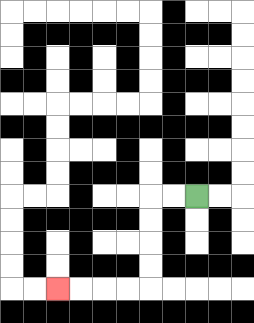{'start': '[8, 8]', 'end': '[2, 12]', 'path_directions': 'L,L,D,D,D,D,L,L,L,L', 'path_coordinates': '[[8, 8], [7, 8], [6, 8], [6, 9], [6, 10], [6, 11], [6, 12], [5, 12], [4, 12], [3, 12], [2, 12]]'}